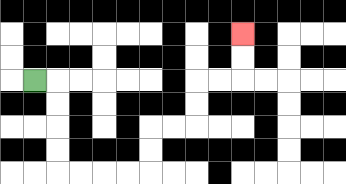{'start': '[1, 3]', 'end': '[10, 1]', 'path_directions': 'R,D,D,D,D,R,R,R,R,U,U,R,R,U,U,R,R,U,U', 'path_coordinates': '[[1, 3], [2, 3], [2, 4], [2, 5], [2, 6], [2, 7], [3, 7], [4, 7], [5, 7], [6, 7], [6, 6], [6, 5], [7, 5], [8, 5], [8, 4], [8, 3], [9, 3], [10, 3], [10, 2], [10, 1]]'}